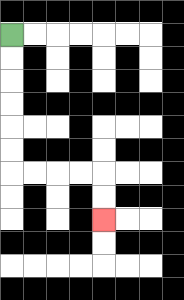{'start': '[0, 1]', 'end': '[4, 9]', 'path_directions': 'D,D,D,D,D,D,R,R,R,R,D,D', 'path_coordinates': '[[0, 1], [0, 2], [0, 3], [0, 4], [0, 5], [0, 6], [0, 7], [1, 7], [2, 7], [3, 7], [4, 7], [4, 8], [4, 9]]'}